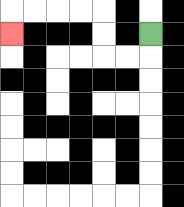{'start': '[6, 1]', 'end': '[0, 1]', 'path_directions': 'D,L,L,U,U,L,L,L,L,D', 'path_coordinates': '[[6, 1], [6, 2], [5, 2], [4, 2], [4, 1], [4, 0], [3, 0], [2, 0], [1, 0], [0, 0], [0, 1]]'}